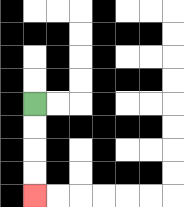{'start': '[1, 4]', 'end': '[1, 8]', 'path_directions': 'D,D,D,D', 'path_coordinates': '[[1, 4], [1, 5], [1, 6], [1, 7], [1, 8]]'}